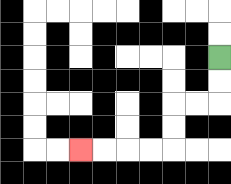{'start': '[9, 2]', 'end': '[3, 6]', 'path_directions': 'D,D,L,L,D,D,L,L,L,L', 'path_coordinates': '[[9, 2], [9, 3], [9, 4], [8, 4], [7, 4], [7, 5], [7, 6], [6, 6], [5, 6], [4, 6], [3, 6]]'}